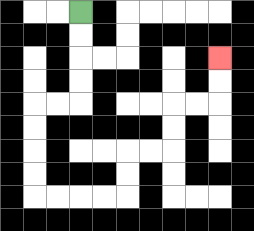{'start': '[3, 0]', 'end': '[9, 2]', 'path_directions': 'D,D,D,D,L,L,D,D,D,D,R,R,R,R,U,U,R,R,U,U,R,R,U,U', 'path_coordinates': '[[3, 0], [3, 1], [3, 2], [3, 3], [3, 4], [2, 4], [1, 4], [1, 5], [1, 6], [1, 7], [1, 8], [2, 8], [3, 8], [4, 8], [5, 8], [5, 7], [5, 6], [6, 6], [7, 6], [7, 5], [7, 4], [8, 4], [9, 4], [9, 3], [9, 2]]'}